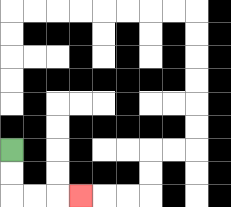{'start': '[0, 6]', 'end': '[3, 8]', 'path_directions': 'D,D,R,R,R', 'path_coordinates': '[[0, 6], [0, 7], [0, 8], [1, 8], [2, 8], [3, 8]]'}